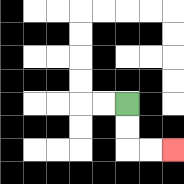{'start': '[5, 4]', 'end': '[7, 6]', 'path_directions': 'D,D,R,R', 'path_coordinates': '[[5, 4], [5, 5], [5, 6], [6, 6], [7, 6]]'}